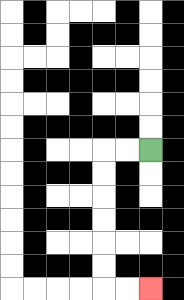{'start': '[6, 6]', 'end': '[6, 12]', 'path_directions': 'L,L,D,D,D,D,D,D,R,R', 'path_coordinates': '[[6, 6], [5, 6], [4, 6], [4, 7], [4, 8], [4, 9], [4, 10], [4, 11], [4, 12], [5, 12], [6, 12]]'}